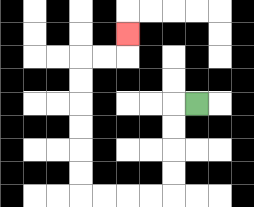{'start': '[8, 4]', 'end': '[5, 1]', 'path_directions': 'L,D,D,D,D,L,L,L,L,U,U,U,U,U,U,R,R,U', 'path_coordinates': '[[8, 4], [7, 4], [7, 5], [7, 6], [7, 7], [7, 8], [6, 8], [5, 8], [4, 8], [3, 8], [3, 7], [3, 6], [3, 5], [3, 4], [3, 3], [3, 2], [4, 2], [5, 2], [5, 1]]'}